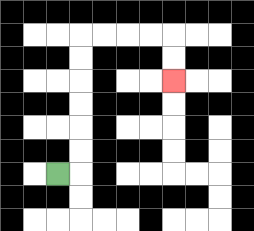{'start': '[2, 7]', 'end': '[7, 3]', 'path_directions': 'R,U,U,U,U,U,U,R,R,R,R,D,D', 'path_coordinates': '[[2, 7], [3, 7], [3, 6], [3, 5], [3, 4], [3, 3], [3, 2], [3, 1], [4, 1], [5, 1], [6, 1], [7, 1], [7, 2], [7, 3]]'}